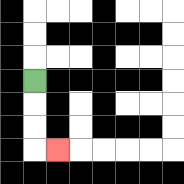{'start': '[1, 3]', 'end': '[2, 6]', 'path_directions': 'D,D,D,R', 'path_coordinates': '[[1, 3], [1, 4], [1, 5], [1, 6], [2, 6]]'}